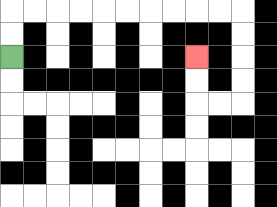{'start': '[0, 2]', 'end': '[8, 2]', 'path_directions': 'U,U,R,R,R,R,R,R,R,R,R,R,D,D,D,D,L,L,U,U', 'path_coordinates': '[[0, 2], [0, 1], [0, 0], [1, 0], [2, 0], [3, 0], [4, 0], [5, 0], [6, 0], [7, 0], [8, 0], [9, 0], [10, 0], [10, 1], [10, 2], [10, 3], [10, 4], [9, 4], [8, 4], [8, 3], [8, 2]]'}